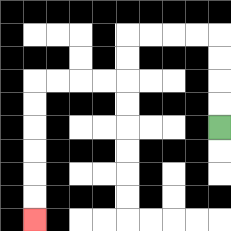{'start': '[9, 5]', 'end': '[1, 9]', 'path_directions': 'U,U,U,U,L,L,L,L,D,D,L,L,L,L,D,D,D,D,D,D', 'path_coordinates': '[[9, 5], [9, 4], [9, 3], [9, 2], [9, 1], [8, 1], [7, 1], [6, 1], [5, 1], [5, 2], [5, 3], [4, 3], [3, 3], [2, 3], [1, 3], [1, 4], [1, 5], [1, 6], [1, 7], [1, 8], [1, 9]]'}